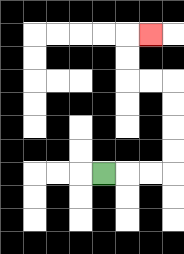{'start': '[4, 7]', 'end': '[6, 1]', 'path_directions': 'R,R,R,U,U,U,U,L,L,U,U,R', 'path_coordinates': '[[4, 7], [5, 7], [6, 7], [7, 7], [7, 6], [7, 5], [7, 4], [7, 3], [6, 3], [5, 3], [5, 2], [5, 1], [6, 1]]'}